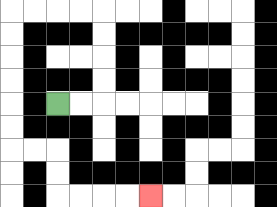{'start': '[2, 4]', 'end': '[6, 8]', 'path_directions': 'R,R,U,U,U,U,L,L,L,L,D,D,D,D,D,D,R,R,D,D,R,R,R,R', 'path_coordinates': '[[2, 4], [3, 4], [4, 4], [4, 3], [4, 2], [4, 1], [4, 0], [3, 0], [2, 0], [1, 0], [0, 0], [0, 1], [0, 2], [0, 3], [0, 4], [0, 5], [0, 6], [1, 6], [2, 6], [2, 7], [2, 8], [3, 8], [4, 8], [5, 8], [6, 8]]'}